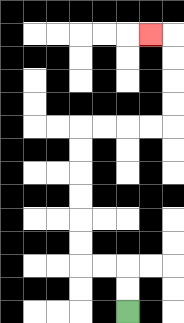{'start': '[5, 13]', 'end': '[6, 1]', 'path_directions': 'U,U,L,L,U,U,U,U,U,U,R,R,R,R,U,U,U,U,L', 'path_coordinates': '[[5, 13], [5, 12], [5, 11], [4, 11], [3, 11], [3, 10], [3, 9], [3, 8], [3, 7], [3, 6], [3, 5], [4, 5], [5, 5], [6, 5], [7, 5], [7, 4], [7, 3], [7, 2], [7, 1], [6, 1]]'}